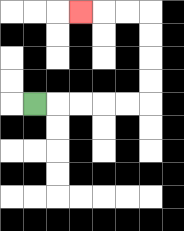{'start': '[1, 4]', 'end': '[3, 0]', 'path_directions': 'R,R,R,R,R,U,U,U,U,L,L,L', 'path_coordinates': '[[1, 4], [2, 4], [3, 4], [4, 4], [5, 4], [6, 4], [6, 3], [6, 2], [6, 1], [6, 0], [5, 0], [4, 0], [3, 0]]'}